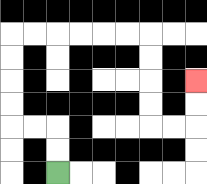{'start': '[2, 7]', 'end': '[8, 3]', 'path_directions': 'U,U,L,L,U,U,U,U,R,R,R,R,R,R,D,D,D,D,R,R,U,U', 'path_coordinates': '[[2, 7], [2, 6], [2, 5], [1, 5], [0, 5], [0, 4], [0, 3], [0, 2], [0, 1], [1, 1], [2, 1], [3, 1], [4, 1], [5, 1], [6, 1], [6, 2], [6, 3], [6, 4], [6, 5], [7, 5], [8, 5], [8, 4], [8, 3]]'}